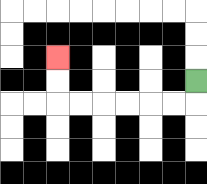{'start': '[8, 3]', 'end': '[2, 2]', 'path_directions': 'D,L,L,L,L,L,L,U,U', 'path_coordinates': '[[8, 3], [8, 4], [7, 4], [6, 4], [5, 4], [4, 4], [3, 4], [2, 4], [2, 3], [2, 2]]'}